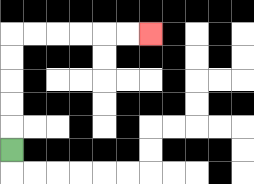{'start': '[0, 6]', 'end': '[6, 1]', 'path_directions': 'U,U,U,U,U,R,R,R,R,R,R', 'path_coordinates': '[[0, 6], [0, 5], [0, 4], [0, 3], [0, 2], [0, 1], [1, 1], [2, 1], [3, 1], [4, 1], [5, 1], [6, 1]]'}